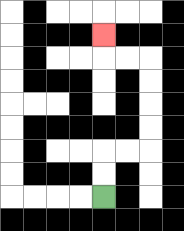{'start': '[4, 8]', 'end': '[4, 1]', 'path_directions': 'U,U,R,R,U,U,U,U,L,L,U', 'path_coordinates': '[[4, 8], [4, 7], [4, 6], [5, 6], [6, 6], [6, 5], [6, 4], [6, 3], [6, 2], [5, 2], [4, 2], [4, 1]]'}